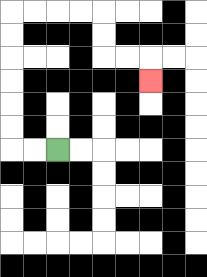{'start': '[2, 6]', 'end': '[6, 3]', 'path_directions': 'L,L,U,U,U,U,U,U,R,R,R,R,D,D,R,R,D', 'path_coordinates': '[[2, 6], [1, 6], [0, 6], [0, 5], [0, 4], [0, 3], [0, 2], [0, 1], [0, 0], [1, 0], [2, 0], [3, 0], [4, 0], [4, 1], [4, 2], [5, 2], [6, 2], [6, 3]]'}